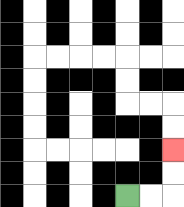{'start': '[5, 8]', 'end': '[7, 6]', 'path_directions': 'R,R,U,U', 'path_coordinates': '[[5, 8], [6, 8], [7, 8], [7, 7], [7, 6]]'}